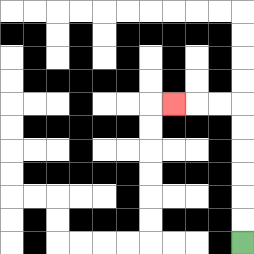{'start': '[10, 10]', 'end': '[7, 4]', 'path_directions': 'U,U,U,U,U,U,L,L,L', 'path_coordinates': '[[10, 10], [10, 9], [10, 8], [10, 7], [10, 6], [10, 5], [10, 4], [9, 4], [8, 4], [7, 4]]'}